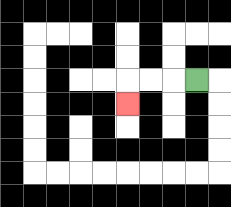{'start': '[8, 3]', 'end': '[5, 4]', 'path_directions': 'L,L,L,D', 'path_coordinates': '[[8, 3], [7, 3], [6, 3], [5, 3], [5, 4]]'}